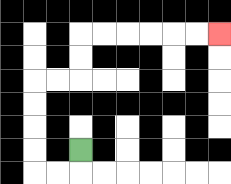{'start': '[3, 6]', 'end': '[9, 1]', 'path_directions': 'D,L,L,U,U,U,U,R,R,U,U,R,R,R,R,R,R', 'path_coordinates': '[[3, 6], [3, 7], [2, 7], [1, 7], [1, 6], [1, 5], [1, 4], [1, 3], [2, 3], [3, 3], [3, 2], [3, 1], [4, 1], [5, 1], [6, 1], [7, 1], [8, 1], [9, 1]]'}